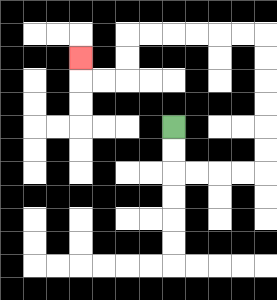{'start': '[7, 5]', 'end': '[3, 2]', 'path_directions': 'D,D,R,R,R,R,U,U,U,U,U,U,L,L,L,L,L,L,D,D,L,L,U', 'path_coordinates': '[[7, 5], [7, 6], [7, 7], [8, 7], [9, 7], [10, 7], [11, 7], [11, 6], [11, 5], [11, 4], [11, 3], [11, 2], [11, 1], [10, 1], [9, 1], [8, 1], [7, 1], [6, 1], [5, 1], [5, 2], [5, 3], [4, 3], [3, 3], [3, 2]]'}